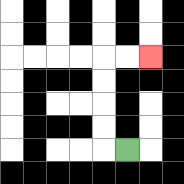{'start': '[5, 6]', 'end': '[6, 2]', 'path_directions': 'L,U,U,U,U,R,R', 'path_coordinates': '[[5, 6], [4, 6], [4, 5], [4, 4], [4, 3], [4, 2], [5, 2], [6, 2]]'}